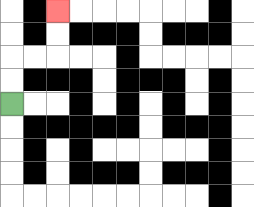{'start': '[0, 4]', 'end': '[2, 0]', 'path_directions': 'U,U,R,R,U,U', 'path_coordinates': '[[0, 4], [0, 3], [0, 2], [1, 2], [2, 2], [2, 1], [2, 0]]'}